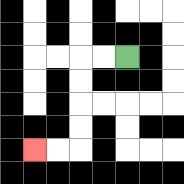{'start': '[5, 2]', 'end': '[1, 6]', 'path_directions': 'L,L,D,D,D,D,L,L', 'path_coordinates': '[[5, 2], [4, 2], [3, 2], [3, 3], [3, 4], [3, 5], [3, 6], [2, 6], [1, 6]]'}